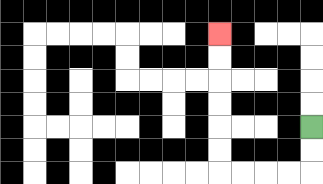{'start': '[13, 5]', 'end': '[9, 1]', 'path_directions': 'D,D,L,L,L,L,U,U,U,U,U,U', 'path_coordinates': '[[13, 5], [13, 6], [13, 7], [12, 7], [11, 7], [10, 7], [9, 7], [9, 6], [9, 5], [9, 4], [9, 3], [9, 2], [9, 1]]'}